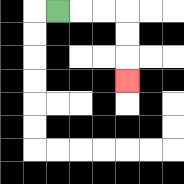{'start': '[2, 0]', 'end': '[5, 3]', 'path_directions': 'R,R,R,D,D,D', 'path_coordinates': '[[2, 0], [3, 0], [4, 0], [5, 0], [5, 1], [5, 2], [5, 3]]'}